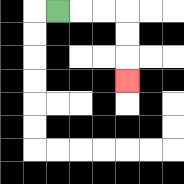{'start': '[2, 0]', 'end': '[5, 3]', 'path_directions': 'R,R,R,D,D,D', 'path_coordinates': '[[2, 0], [3, 0], [4, 0], [5, 0], [5, 1], [5, 2], [5, 3]]'}